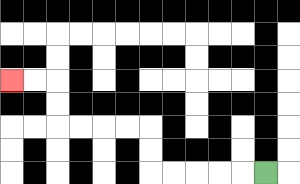{'start': '[11, 7]', 'end': '[0, 3]', 'path_directions': 'L,L,L,L,L,U,U,L,L,L,L,U,U,L,L', 'path_coordinates': '[[11, 7], [10, 7], [9, 7], [8, 7], [7, 7], [6, 7], [6, 6], [6, 5], [5, 5], [4, 5], [3, 5], [2, 5], [2, 4], [2, 3], [1, 3], [0, 3]]'}